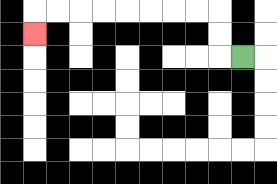{'start': '[10, 2]', 'end': '[1, 1]', 'path_directions': 'L,U,U,L,L,L,L,L,L,L,L,D', 'path_coordinates': '[[10, 2], [9, 2], [9, 1], [9, 0], [8, 0], [7, 0], [6, 0], [5, 0], [4, 0], [3, 0], [2, 0], [1, 0], [1, 1]]'}